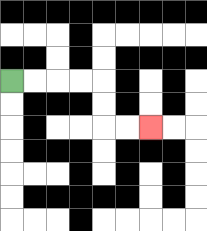{'start': '[0, 3]', 'end': '[6, 5]', 'path_directions': 'R,R,R,R,D,D,R,R', 'path_coordinates': '[[0, 3], [1, 3], [2, 3], [3, 3], [4, 3], [4, 4], [4, 5], [5, 5], [6, 5]]'}